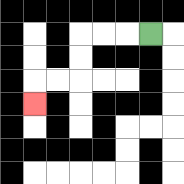{'start': '[6, 1]', 'end': '[1, 4]', 'path_directions': 'L,L,L,D,D,L,L,D', 'path_coordinates': '[[6, 1], [5, 1], [4, 1], [3, 1], [3, 2], [3, 3], [2, 3], [1, 3], [1, 4]]'}